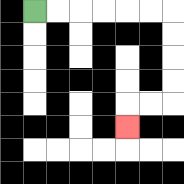{'start': '[1, 0]', 'end': '[5, 5]', 'path_directions': 'R,R,R,R,R,R,D,D,D,D,L,L,D', 'path_coordinates': '[[1, 0], [2, 0], [3, 0], [4, 0], [5, 0], [6, 0], [7, 0], [7, 1], [7, 2], [7, 3], [7, 4], [6, 4], [5, 4], [5, 5]]'}